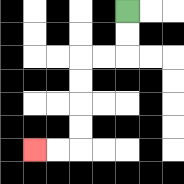{'start': '[5, 0]', 'end': '[1, 6]', 'path_directions': 'D,D,L,L,D,D,D,D,L,L', 'path_coordinates': '[[5, 0], [5, 1], [5, 2], [4, 2], [3, 2], [3, 3], [3, 4], [3, 5], [3, 6], [2, 6], [1, 6]]'}